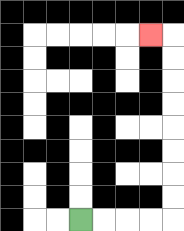{'start': '[3, 9]', 'end': '[6, 1]', 'path_directions': 'R,R,R,R,U,U,U,U,U,U,U,U,L', 'path_coordinates': '[[3, 9], [4, 9], [5, 9], [6, 9], [7, 9], [7, 8], [7, 7], [7, 6], [7, 5], [7, 4], [7, 3], [7, 2], [7, 1], [6, 1]]'}